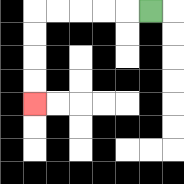{'start': '[6, 0]', 'end': '[1, 4]', 'path_directions': 'L,L,L,L,L,D,D,D,D', 'path_coordinates': '[[6, 0], [5, 0], [4, 0], [3, 0], [2, 0], [1, 0], [1, 1], [1, 2], [1, 3], [1, 4]]'}